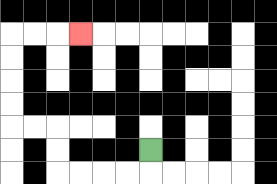{'start': '[6, 6]', 'end': '[3, 1]', 'path_directions': 'D,L,L,L,L,U,U,L,L,U,U,U,U,R,R,R', 'path_coordinates': '[[6, 6], [6, 7], [5, 7], [4, 7], [3, 7], [2, 7], [2, 6], [2, 5], [1, 5], [0, 5], [0, 4], [0, 3], [0, 2], [0, 1], [1, 1], [2, 1], [3, 1]]'}